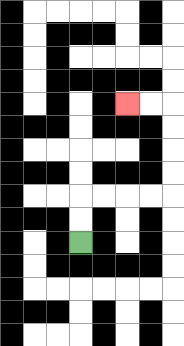{'start': '[3, 10]', 'end': '[5, 4]', 'path_directions': 'U,U,R,R,R,R,U,U,U,U,L,L', 'path_coordinates': '[[3, 10], [3, 9], [3, 8], [4, 8], [5, 8], [6, 8], [7, 8], [7, 7], [7, 6], [7, 5], [7, 4], [6, 4], [5, 4]]'}